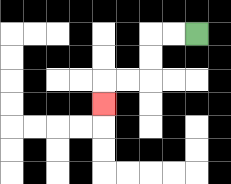{'start': '[8, 1]', 'end': '[4, 4]', 'path_directions': 'L,L,D,D,L,L,D', 'path_coordinates': '[[8, 1], [7, 1], [6, 1], [6, 2], [6, 3], [5, 3], [4, 3], [4, 4]]'}